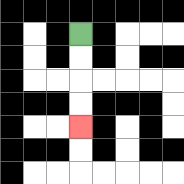{'start': '[3, 1]', 'end': '[3, 5]', 'path_directions': 'D,D,D,D', 'path_coordinates': '[[3, 1], [3, 2], [3, 3], [3, 4], [3, 5]]'}